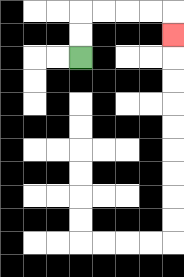{'start': '[3, 2]', 'end': '[7, 1]', 'path_directions': 'U,U,R,R,R,R,D', 'path_coordinates': '[[3, 2], [3, 1], [3, 0], [4, 0], [5, 0], [6, 0], [7, 0], [7, 1]]'}